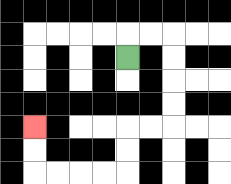{'start': '[5, 2]', 'end': '[1, 5]', 'path_directions': 'U,R,R,D,D,D,D,L,L,D,D,L,L,L,L,U,U', 'path_coordinates': '[[5, 2], [5, 1], [6, 1], [7, 1], [7, 2], [7, 3], [7, 4], [7, 5], [6, 5], [5, 5], [5, 6], [5, 7], [4, 7], [3, 7], [2, 7], [1, 7], [1, 6], [1, 5]]'}